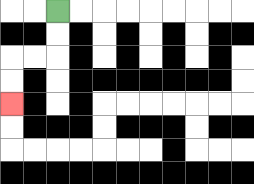{'start': '[2, 0]', 'end': '[0, 4]', 'path_directions': 'D,D,L,L,D,D', 'path_coordinates': '[[2, 0], [2, 1], [2, 2], [1, 2], [0, 2], [0, 3], [0, 4]]'}